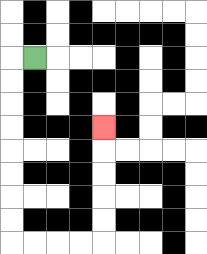{'start': '[1, 2]', 'end': '[4, 5]', 'path_directions': 'L,D,D,D,D,D,D,D,D,R,R,R,R,U,U,U,U,U', 'path_coordinates': '[[1, 2], [0, 2], [0, 3], [0, 4], [0, 5], [0, 6], [0, 7], [0, 8], [0, 9], [0, 10], [1, 10], [2, 10], [3, 10], [4, 10], [4, 9], [4, 8], [4, 7], [4, 6], [4, 5]]'}